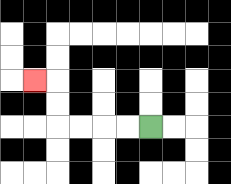{'start': '[6, 5]', 'end': '[1, 3]', 'path_directions': 'L,L,L,L,U,U,L', 'path_coordinates': '[[6, 5], [5, 5], [4, 5], [3, 5], [2, 5], [2, 4], [2, 3], [1, 3]]'}